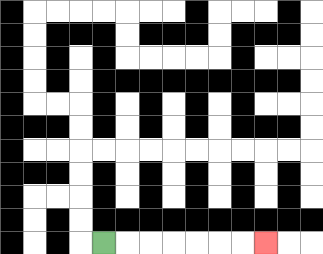{'start': '[4, 10]', 'end': '[11, 10]', 'path_directions': 'R,R,R,R,R,R,R', 'path_coordinates': '[[4, 10], [5, 10], [6, 10], [7, 10], [8, 10], [9, 10], [10, 10], [11, 10]]'}